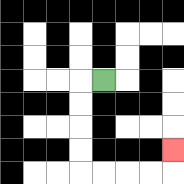{'start': '[4, 3]', 'end': '[7, 6]', 'path_directions': 'L,D,D,D,D,R,R,R,R,U', 'path_coordinates': '[[4, 3], [3, 3], [3, 4], [3, 5], [3, 6], [3, 7], [4, 7], [5, 7], [6, 7], [7, 7], [7, 6]]'}